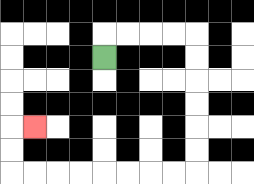{'start': '[4, 2]', 'end': '[1, 5]', 'path_directions': 'U,R,R,R,R,D,D,D,D,D,D,L,L,L,L,L,L,L,L,U,U,R', 'path_coordinates': '[[4, 2], [4, 1], [5, 1], [6, 1], [7, 1], [8, 1], [8, 2], [8, 3], [8, 4], [8, 5], [8, 6], [8, 7], [7, 7], [6, 7], [5, 7], [4, 7], [3, 7], [2, 7], [1, 7], [0, 7], [0, 6], [0, 5], [1, 5]]'}